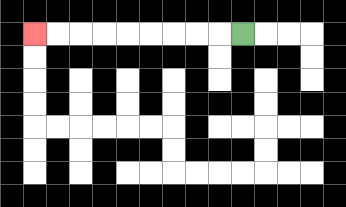{'start': '[10, 1]', 'end': '[1, 1]', 'path_directions': 'L,L,L,L,L,L,L,L,L', 'path_coordinates': '[[10, 1], [9, 1], [8, 1], [7, 1], [6, 1], [5, 1], [4, 1], [3, 1], [2, 1], [1, 1]]'}